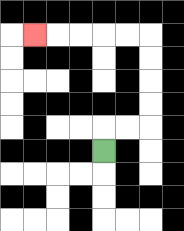{'start': '[4, 6]', 'end': '[1, 1]', 'path_directions': 'U,R,R,U,U,U,U,L,L,L,L,L', 'path_coordinates': '[[4, 6], [4, 5], [5, 5], [6, 5], [6, 4], [6, 3], [6, 2], [6, 1], [5, 1], [4, 1], [3, 1], [2, 1], [1, 1]]'}